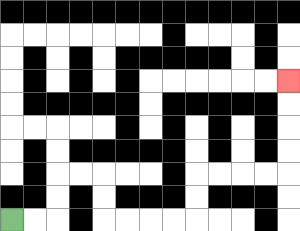{'start': '[0, 9]', 'end': '[12, 3]', 'path_directions': 'R,R,U,U,R,R,D,D,R,R,R,R,U,U,R,R,R,R,U,U,U,U', 'path_coordinates': '[[0, 9], [1, 9], [2, 9], [2, 8], [2, 7], [3, 7], [4, 7], [4, 8], [4, 9], [5, 9], [6, 9], [7, 9], [8, 9], [8, 8], [8, 7], [9, 7], [10, 7], [11, 7], [12, 7], [12, 6], [12, 5], [12, 4], [12, 3]]'}